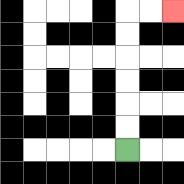{'start': '[5, 6]', 'end': '[7, 0]', 'path_directions': 'U,U,U,U,U,U,R,R', 'path_coordinates': '[[5, 6], [5, 5], [5, 4], [5, 3], [5, 2], [5, 1], [5, 0], [6, 0], [7, 0]]'}